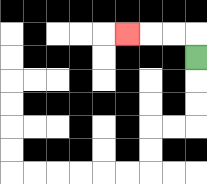{'start': '[8, 2]', 'end': '[5, 1]', 'path_directions': 'U,L,L,L', 'path_coordinates': '[[8, 2], [8, 1], [7, 1], [6, 1], [5, 1]]'}